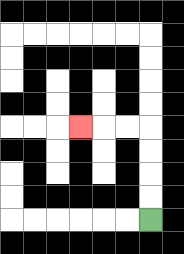{'start': '[6, 9]', 'end': '[3, 5]', 'path_directions': 'U,U,U,U,L,L,L', 'path_coordinates': '[[6, 9], [6, 8], [6, 7], [6, 6], [6, 5], [5, 5], [4, 5], [3, 5]]'}